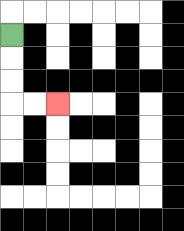{'start': '[0, 1]', 'end': '[2, 4]', 'path_directions': 'D,D,D,R,R', 'path_coordinates': '[[0, 1], [0, 2], [0, 3], [0, 4], [1, 4], [2, 4]]'}